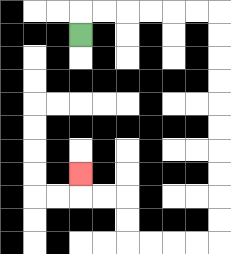{'start': '[3, 1]', 'end': '[3, 7]', 'path_directions': 'U,R,R,R,R,R,R,D,D,D,D,D,D,D,D,D,D,L,L,L,L,U,U,L,L,U', 'path_coordinates': '[[3, 1], [3, 0], [4, 0], [5, 0], [6, 0], [7, 0], [8, 0], [9, 0], [9, 1], [9, 2], [9, 3], [9, 4], [9, 5], [9, 6], [9, 7], [9, 8], [9, 9], [9, 10], [8, 10], [7, 10], [6, 10], [5, 10], [5, 9], [5, 8], [4, 8], [3, 8], [3, 7]]'}